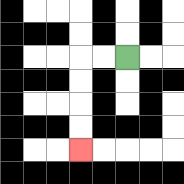{'start': '[5, 2]', 'end': '[3, 6]', 'path_directions': 'L,L,D,D,D,D', 'path_coordinates': '[[5, 2], [4, 2], [3, 2], [3, 3], [3, 4], [3, 5], [3, 6]]'}